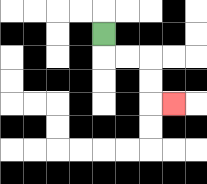{'start': '[4, 1]', 'end': '[7, 4]', 'path_directions': 'D,R,R,D,D,R', 'path_coordinates': '[[4, 1], [4, 2], [5, 2], [6, 2], [6, 3], [6, 4], [7, 4]]'}